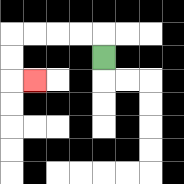{'start': '[4, 2]', 'end': '[1, 3]', 'path_directions': 'U,L,L,L,L,D,D,R', 'path_coordinates': '[[4, 2], [4, 1], [3, 1], [2, 1], [1, 1], [0, 1], [0, 2], [0, 3], [1, 3]]'}